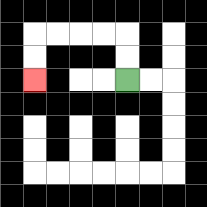{'start': '[5, 3]', 'end': '[1, 3]', 'path_directions': 'U,U,L,L,L,L,D,D', 'path_coordinates': '[[5, 3], [5, 2], [5, 1], [4, 1], [3, 1], [2, 1], [1, 1], [1, 2], [1, 3]]'}